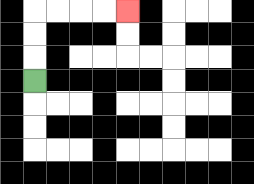{'start': '[1, 3]', 'end': '[5, 0]', 'path_directions': 'U,U,U,R,R,R,R', 'path_coordinates': '[[1, 3], [1, 2], [1, 1], [1, 0], [2, 0], [3, 0], [4, 0], [5, 0]]'}